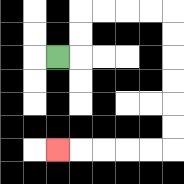{'start': '[2, 2]', 'end': '[2, 6]', 'path_directions': 'R,U,U,R,R,R,R,D,D,D,D,D,D,L,L,L,L,L', 'path_coordinates': '[[2, 2], [3, 2], [3, 1], [3, 0], [4, 0], [5, 0], [6, 0], [7, 0], [7, 1], [7, 2], [7, 3], [7, 4], [7, 5], [7, 6], [6, 6], [5, 6], [4, 6], [3, 6], [2, 6]]'}